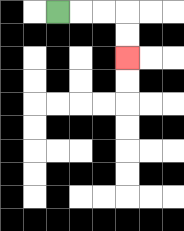{'start': '[2, 0]', 'end': '[5, 2]', 'path_directions': 'R,R,R,D,D', 'path_coordinates': '[[2, 0], [3, 0], [4, 0], [5, 0], [5, 1], [5, 2]]'}